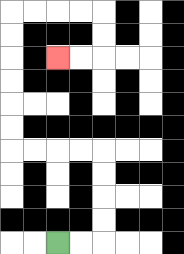{'start': '[2, 10]', 'end': '[2, 2]', 'path_directions': 'R,R,U,U,U,U,L,L,L,L,U,U,U,U,U,U,R,R,R,R,D,D,L,L', 'path_coordinates': '[[2, 10], [3, 10], [4, 10], [4, 9], [4, 8], [4, 7], [4, 6], [3, 6], [2, 6], [1, 6], [0, 6], [0, 5], [0, 4], [0, 3], [0, 2], [0, 1], [0, 0], [1, 0], [2, 0], [3, 0], [4, 0], [4, 1], [4, 2], [3, 2], [2, 2]]'}